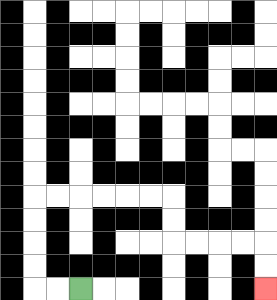{'start': '[3, 12]', 'end': '[11, 12]', 'path_directions': 'L,L,U,U,U,U,R,R,R,R,R,R,D,D,R,R,R,R,D,D', 'path_coordinates': '[[3, 12], [2, 12], [1, 12], [1, 11], [1, 10], [1, 9], [1, 8], [2, 8], [3, 8], [4, 8], [5, 8], [6, 8], [7, 8], [7, 9], [7, 10], [8, 10], [9, 10], [10, 10], [11, 10], [11, 11], [11, 12]]'}